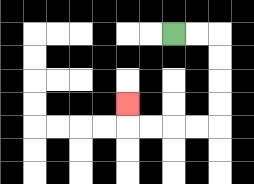{'start': '[7, 1]', 'end': '[5, 4]', 'path_directions': 'R,R,D,D,D,D,L,L,L,L,U', 'path_coordinates': '[[7, 1], [8, 1], [9, 1], [9, 2], [9, 3], [9, 4], [9, 5], [8, 5], [7, 5], [6, 5], [5, 5], [5, 4]]'}